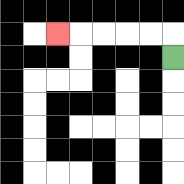{'start': '[7, 2]', 'end': '[2, 1]', 'path_directions': 'U,L,L,L,L,L', 'path_coordinates': '[[7, 2], [7, 1], [6, 1], [5, 1], [4, 1], [3, 1], [2, 1]]'}